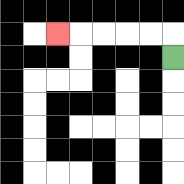{'start': '[7, 2]', 'end': '[2, 1]', 'path_directions': 'U,L,L,L,L,L', 'path_coordinates': '[[7, 2], [7, 1], [6, 1], [5, 1], [4, 1], [3, 1], [2, 1]]'}